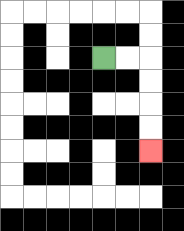{'start': '[4, 2]', 'end': '[6, 6]', 'path_directions': 'R,R,D,D,D,D', 'path_coordinates': '[[4, 2], [5, 2], [6, 2], [6, 3], [6, 4], [6, 5], [6, 6]]'}